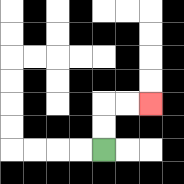{'start': '[4, 6]', 'end': '[6, 4]', 'path_directions': 'U,U,R,R', 'path_coordinates': '[[4, 6], [4, 5], [4, 4], [5, 4], [6, 4]]'}